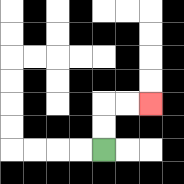{'start': '[4, 6]', 'end': '[6, 4]', 'path_directions': 'U,U,R,R', 'path_coordinates': '[[4, 6], [4, 5], [4, 4], [5, 4], [6, 4]]'}